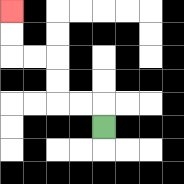{'start': '[4, 5]', 'end': '[0, 0]', 'path_directions': 'U,L,L,U,U,L,L,U,U', 'path_coordinates': '[[4, 5], [4, 4], [3, 4], [2, 4], [2, 3], [2, 2], [1, 2], [0, 2], [0, 1], [0, 0]]'}